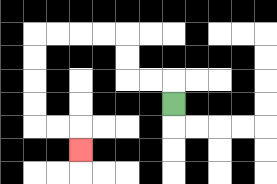{'start': '[7, 4]', 'end': '[3, 6]', 'path_directions': 'U,L,L,U,U,L,L,L,L,D,D,D,D,R,R,D', 'path_coordinates': '[[7, 4], [7, 3], [6, 3], [5, 3], [5, 2], [5, 1], [4, 1], [3, 1], [2, 1], [1, 1], [1, 2], [1, 3], [1, 4], [1, 5], [2, 5], [3, 5], [3, 6]]'}